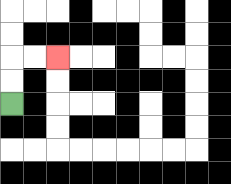{'start': '[0, 4]', 'end': '[2, 2]', 'path_directions': 'U,U,R,R', 'path_coordinates': '[[0, 4], [0, 3], [0, 2], [1, 2], [2, 2]]'}